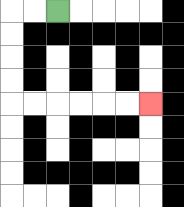{'start': '[2, 0]', 'end': '[6, 4]', 'path_directions': 'L,L,D,D,D,D,R,R,R,R,R,R', 'path_coordinates': '[[2, 0], [1, 0], [0, 0], [0, 1], [0, 2], [0, 3], [0, 4], [1, 4], [2, 4], [3, 4], [4, 4], [5, 4], [6, 4]]'}